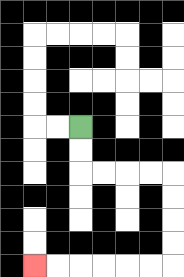{'start': '[3, 5]', 'end': '[1, 11]', 'path_directions': 'D,D,R,R,R,R,D,D,D,D,L,L,L,L,L,L', 'path_coordinates': '[[3, 5], [3, 6], [3, 7], [4, 7], [5, 7], [6, 7], [7, 7], [7, 8], [7, 9], [7, 10], [7, 11], [6, 11], [5, 11], [4, 11], [3, 11], [2, 11], [1, 11]]'}